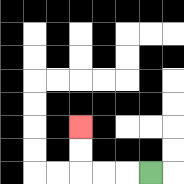{'start': '[6, 7]', 'end': '[3, 5]', 'path_directions': 'L,L,L,U,U', 'path_coordinates': '[[6, 7], [5, 7], [4, 7], [3, 7], [3, 6], [3, 5]]'}